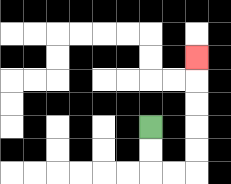{'start': '[6, 5]', 'end': '[8, 2]', 'path_directions': 'D,D,R,R,U,U,U,U,U', 'path_coordinates': '[[6, 5], [6, 6], [6, 7], [7, 7], [8, 7], [8, 6], [8, 5], [8, 4], [8, 3], [8, 2]]'}